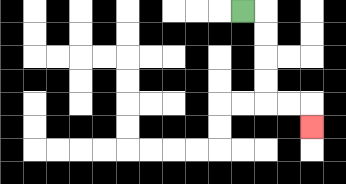{'start': '[10, 0]', 'end': '[13, 5]', 'path_directions': 'R,D,D,D,D,R,R,D', 'path_coordinates': '[[10, 0], [11, 0], [11, 1], [11, 2], [11, 3], [11, 4], [12, 4], [13, 4], [13, 5]]'}